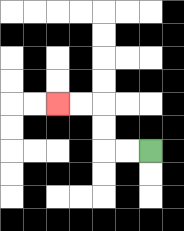{'start': '[6, 6]', 'end': '[2, 4]', 'path_directions': 'L,L,U,U,L,L', 'path_coordinates': '[[6, 6], [5, 6], [4, 6], [4, 5], [4, 4], [3, 4], [2, 4]]'}